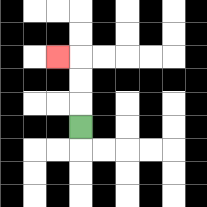{'start': '[3, 5]', 'end': '[2, 2]', 'path_directions': 'U,U,U,L', 'path_coordinates': '[[3, 5], [3, 4], [3, 3], [3, 2], [2, 2]]'}